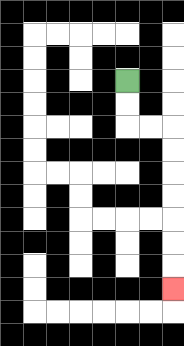{'start': '[5, 3]', 'end': '[7, 12]', 'path_directions': 'D,D,R,R,D,D,D,D,D,D,D', 'path_coordinates': '[[5, 3], [5, 4], [5, 5], [6, 5], [7, 5], [7, 6], [7, 7], [7, 8], [7, 9], [7, 10], [7, 11], [7, 12]]'}